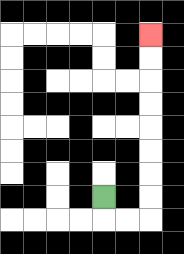{'start': '[4, 8]', 'end': '[6, 1]', 'path_directions': 'D,R,R,U,U,U,U,U,U,U,U', 'path_coordinates': '[[4, 8], [4, 9], [5, 9], [6, 9], [6, 8], [6, 7], [6, 6], [6, 5], [6, 4], [6, 3], [6, 2], [6, 1]]'}